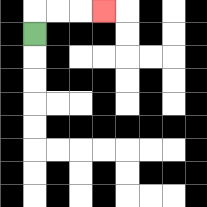{'start': '[1, 1]', 'end': '[4, 0]', 'path_directions': 'U,R,R,R', 'path_coordinates': '[[1, 1], [1, 0], [2, 0], [3, 0], [4, 0]]'}